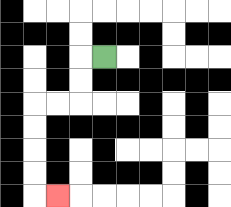{'start': '[4, 2]', 'end': '[2, 8]', 'path_directions': 'L,D,D,L,L,D,D,D,D,R', 'path_coordinates': '[[4, 2], [3, 2], [3, 3], [3, 4], [2, 4], [1, 4], [1, 5], [1, 6], [1, 7], [1, 8], [2, 8]]'}